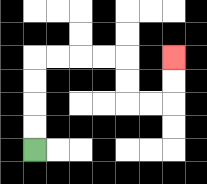{'start': '[1, 6]', 'end': '[7, 2]', 'path_directions': 'U,U,U,U,R,R,R,R,D,D,R,R,U,U', 'path_coordinates': '[[1, 6], [1, 5], [1, 4], [1, 3], [1, 2], [2, 2], [3, 2], [4, 2], [5, 2], [5, 3], [5, 4], [6, 4], [7, 4], [7, 3], [7, 2]]'}